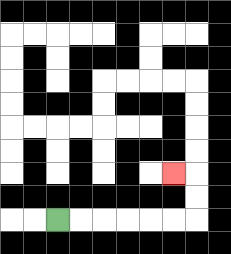{'start': '[2, 9]', 'end': '[7, 7]', 'path_directions': 'R,R,R,R,R,R,U,U,L', 'path_coordinates': '[[2, 9], [3, 9], [4, 9], [5, 9], [6, 9], [7, 9], [8, 9], [8, 8], [8, 7], [7, 7]]'}